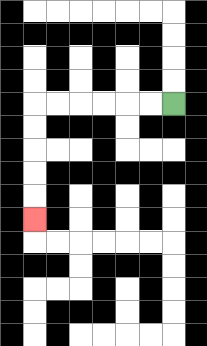{'start': '[7, 4]', 'end': '[1, 9]', 'path_directions': 'L,L,L,L,L,L,D,D,D,D,D', 'path_coordinates': '[[7, 4], [6, 4], [5, 4], [4, 4], [3, 4], [2, 4], [1, 4], [1, 5], [1, 6], [1, 7], [1, 8], [1, 9]]'}